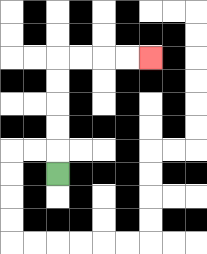{'start': '[2, 7]', 'end': '[6, 2]', 'path_directions': 'U,U,U,U,U,R,R,R,R', 'path_coordinates': '[[2, 7], [2, 6], [2, 5], [2, 4], [2, 3], [2, 2], [3, 2], [4, 2], [5, 2], [6, 2]]'}